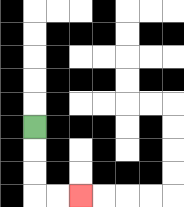{'start': '[1, 5]', 'end': '[3, 8]', 'path_directions': 'D,D,D,R,R', 'path_coordinates': '[[1, 5], [1, 6], [1, 7], [1, 8], [2, 8], [3, 8]]'}